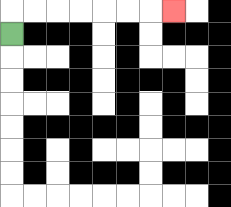{'start': '[0, 1]', 'end': '[7, 0]', 'path_directions': 'U,R,R,R,R,R,R,R', 'path_coordinates': '[[0, 1], [0, 0], [1, 0], [2, 0], [3, 0], [4, 0], [5, 0], [6, 0], [7, 0]]'}